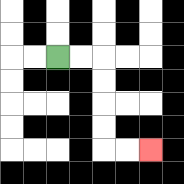{'start': '[2, 2]', 'end': '[6, 6]', 'path_directions': 'R,R,D,D,D,D,R,R', 'path_coordinates': '[[2, 2], [3, 2], [4, 2], [4, 3], [4, 4], [4, 5], [4, 6], [5, 6], [6, 6]]'}